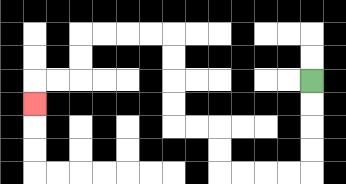{'start': '[13, 3]', 'end': '[1, 4]', 'path_directions': 'D,D,D,D,L,L,L,L,U,U,L,L,U,U,U,U,L,L,L,L,D,D,L,L,D', 'path_coordinates': '[[13, 3], [13, 4], [13, 5], [13, 6], [13, 7], [12, 7], [11, 7], [10, 7], [9, 7], [9, 6], [9, 5], [8, 5], [7, 5], [7, 4], [7, 3], [7, 2], [7, 1], [6, 1], [5, 1], [4, 1], [3, 1], [3, 2], [3, 3], [2, 3], [1, 3], [1, 4]]'}